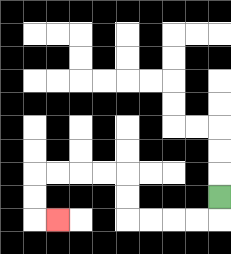{'start': '[9, 8]', 'end': '[2, 9]', 'path_directions': 'D,L,L,L,L,U,U,L,L,L,L,D,D,R', 'path_coordinates': '[[9, 8], [9, 9], [8, 9], [7, 9], [6, 9], [5, 9], [5, 8], [5, 7], [4, 7], [3, 7], [2, 7], [1, 7], [1, 8], [1, 9], [2, 9]]'}